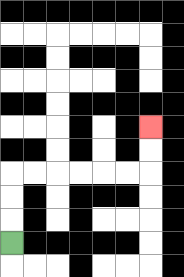{'start': '[0, 10]', 'end': '[6, 5]', 'path_directions': 'U,U,U,R,R,R,R,R,R,U,U', 'path_coordinates': '[[0, 10], [0, 9], [0, 8], [0, 7], [1, 7], [2, 7], [3, 7], [4, 7], [5, 7], [6, 7], [6, 6], [6, 5]]'}